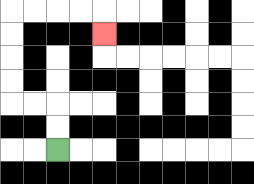{'start': '[2, 6]', 'end': '[4, 1]', 'path_directions': 'U,U,L,L,U,U,U,U,R,R,R,R,D', 'path_coordinates': '[[2, 6], [2, 5], [2, 4], [1, 4], [0, 4], [0, 3], [0, 2], [0, 1], [0, 0], [1, 0], [2, 0], [3, 0], [4, 0], [4, 1]]'}